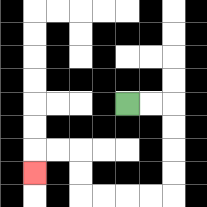{'start': '[5, 4]', 'end': '[1, 7]', 'path_directions': 'R,R,D,D,D,D,L,L,L,L,U,U,L,L,D', 'path_coordinates': '[[5, 4], [6, 4], [7, 4], [7, 5], [7, 6], [7, 7], [7, 8], [6, 8], [5, 8], [4, 8], [3, 8], [3, 7], [3, 6], [2, 6], [1, 6], [1, 7]]'}